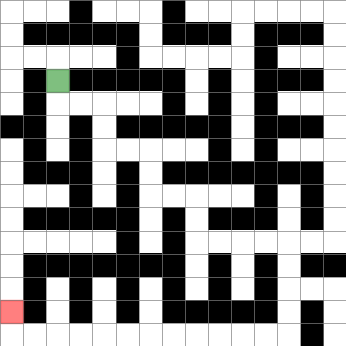{'start': '[2, 3]', 'end': '[0, 13]', 'path_directions': 'D,R,R,D,D,R,R,D,D,R,R,D,D,R,R,R,R,D,D,D,D,L,L,L,L,L,L,L,L,L,L,L,L,U', 'path_coordinates': '[[2, 3], [2, 4], [3, 4], [4, 4], [4, 5], [4, 6], [5, 6], [6, 6], [6, 7], [6, 8], [7, 8], [8, 8], [8, 9], [8, 10], [9, 10], [10, 10], [11, 10], [12, 10], [12, 11], [12, 12], [12, 13], [12, 14], [11, 14], [10, 14], [9, 14], [8, 14], [7, 14], [6, 14], [5, 14], [4, 14], [3, 14], [2, 14], [1, 14], [0, 14], [0, 13]]'}